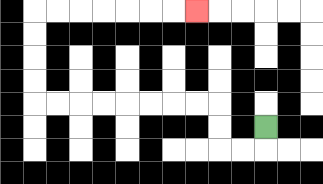{'start': '[11, 5]', 'end': '[8, 0]', 'path_directions': 'D,L,L,U,U,L,L,L,L,L,L,L,L,U,U,U,U,R,R,R,R,R,R,R', 'path_coordinates': '[[11, 5], [11, 6], [10, 6], [9, 6], [9, 5], [9, 4], [8, 4], [7, 4], [6, 4], [5, 4], [4, 4], [3, 4], [2, 4], [1, 4], [1, 3], [1, 2], [1, 1], [1, 0], [2, 0], [3, 0], [4, 0], [5, 0], [6, 0], [7, 0], [8, 0]]'}